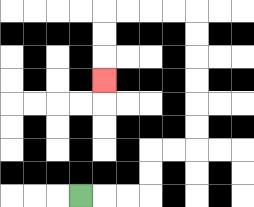{'start': '[3, 8]', 'end': '[4, 3]', 'path_directions': 'R,R,R,U,U,R,R,U,U,U,U,U,U,L,L,L,L,D,D,D', 'path_coordinates': '[[3, 8], [4, 8], [5, 8], [6, 8], [6, 7], [6, 6], [7, 6], [8, 6], [8, 5], [8, 4], [8, 3], [8, 2], [8, 1], [8, 0], [7, 0], [6, 0], [5, 0], [4, 0], [4, 1], [4, 2], [4, 3]]'}